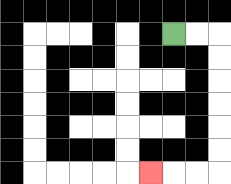{'start': '[7, 1]', 'end': '[6, 7]', 'path_directions': 'R,R,D,D,D,D,D,D,L,L,L', 'path_coordinates': '[[7, 1], [8, 1], [9, 1], [9, 2], [9, 3], [9, 4], [9, 5], [9, 6], [9, 7], [8, 7], [7, 7], [6, 7]]'}